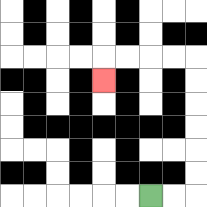{'start': '[6, 8]', 'end': '[4, 3]', 'path_directions': 'R,R,U,U,U,U,U,U,L,L,L,L,D', 'path_coordinates': '[[6, 8], [7, 8], [8, 8], [8, 7], [8, 6], [8, 5], [8, 4], [8, 3], [8, 2], [7, 2], [6, 2], [5, 2], [4, 2], [4, 3]]'}